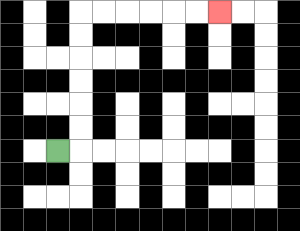{'start': '[2, 6]', 'end': '[9, 0]', 'path_directions': 'R,U,U,U,U,U,U,R,R,R,R,R,R', 'path_coordinates': '[[2, 6], [3, 6], [3, 5], [3, 4], [3, 3], [3, 2], [3, 1], [3, 0], [4, 0], [5, 0], [6, 0], [7, 0], [8, 0], [9, 0]]'}